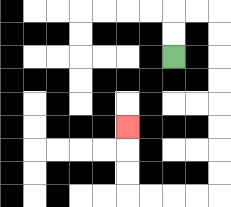{'start': '[7, 2]', 'end': '[5, 5]', 'path_directions': 'U,U,R,R,D,D,D,D,D,D,D,D,L,L,L,L,U,U,U', 'path_coordinates': '[[7, 2], [7, 1], [7, 0], [8, 0], [9, 0], [9, 1], [9, 2], [9, 3], [9, 4], [9, 5], [9, 6], [9, 7], [9, 8], [8, 8], [7, 8], [6, 8], [5, 8], [5, 7], [5, 6], [5, 5]]'}